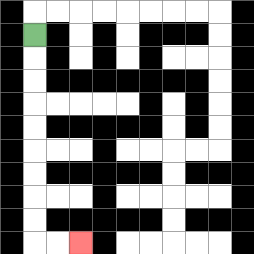{'start': '[1, 1]', 'end': '[3, 10]', 'path_directions': 'D,D,D,D,D,D,D,D,D,R,R', 'path_coordinates': '[[1, 1], [1, 2], [1, 3], [1, 4], [1, 5], [1, 6], [1, 7], [1, 8], [1, 9], [1, 10], [2, 10], [3, 10]]'}